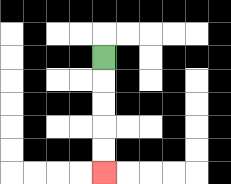{'start': '[4, 2]', 'end': '[4, 7]', 'path_directions': 'D,D,D,D,D', 'path_coordinates': '[[4, 2], [4, 3], [4, 4], [4, 5], [4, 6], [4, 7]]'}